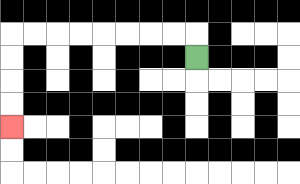{'start': '[8, 2]', 'end': '[0, 5]', 'path_directions': 'U,L,L,L,L,L,L,L,L,D,D,D,D', 'path_coordinates': '[[8, 2], [8, 1], [7, 1], [6, 1], [5, 1], [4, 1], [3, 1], [2, 1], [1, 1], [0, 1], [0, 2], [0, 3], [0, 4], [0, 5]]'}